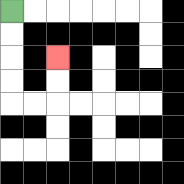{'start': '[0, 0]', 'end': '[2, 2]', 'path_directions': 'D,D,D,D,R,R,U,U', 'path_coordinates': '[[0, 0], [0, 1], [0, 2], [0, 3], [0, 4], [1, 4], [2, 4], [2, 3], [2, 2]]'}